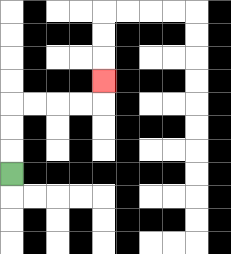{'start': '[0, 7]', 'end': '[4, 3]', 'path_directions': 'U,U,U,R,R,R,R,U', 'path_coordinates': '[[0, 7], [0, 6], [0, 5], [0, 4], [1, 4], [2, 4], [3, 4], [4, 4], [4, 3]]'}